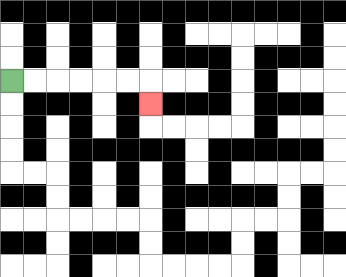{'start': '[0, 3]', 'end': '[6, 4]', 'path_directions': 'R,R,R,R,R,R,D', 'path_coordinates': '[[0, 3], [1, 3], [2, 3], [3, 3], [4, 3], [5, 3], [6, 3], [6, 4]]'}